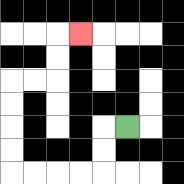{'start': '[5, 5]', 'end': '[3, 1]', 'path_directions': 'L,D,D,L,L,L,L,U,U,U,U,R,R,U,U,R', 'path_coordinates': '[[5, 5], [4, 5], [4, 6], [4, 7], [3, 7], [2, 7], [1, 7], [0, 7], [0, 6], [0, 5], [0, 4], [0, 3], [1, 3], [2, 3], [2, 2], [2, 1], [3, 1]]'}